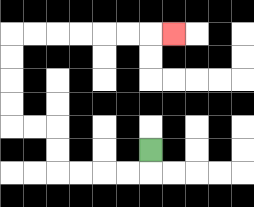{'start': '[6, 6]', 'end': '[7, 1]', 'path_directions': 'D,L,L,L,L,U,U,L,L,U,U,U,U,R,R,R,R,R,R,R', 'path_coordinates': '[[6, 6], [6, 7], [5, 7], [4, 7], [3, 7], [2, 7], [2, 6], [2, 5], [1, 5], [0, 5], [0, 4], [0, 3], [0, 2], [0, 1], [1, 1], [2, 1], [3, 1], [4, 1], [5, 1], [6, 1], [7, 1]]'}